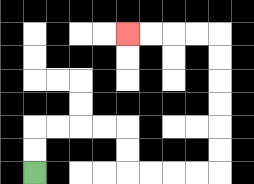{'start': '[1, 7]', 'end': '[5, 1]', 'path_directions': 'U,U,R,R,R,R,D,D,R,R,R,R,U,U,U,U,U,U,L,L,L,L', 'path_coordinates': '[[1, 7], [1, 6], [1, 5], [2, 5], [3, 5], [4, 5], [5, 5], [5, 6], [5, 7], [6, 7], [7, 7], [8, 7], [9, 7], [9, 6], [9, 5], [9, 4], [9, 3], [9, 2], [9, 1], [8, 1], [7, 1], [6, 1], [5, 1]]'}